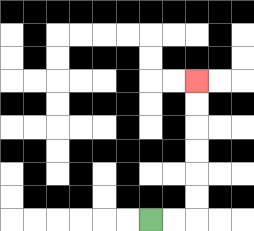{'start': '[6, 9]', 'end': '[8, 3]', 'path_directions': 'R,R,U,U,U,U,U,U', 'path_coordinates': '[[6, 9], [7, 9], [8, 9], [8, 8], [8, 7], [8, 6], [8, 5], [8, 4], [8, 3]]'}